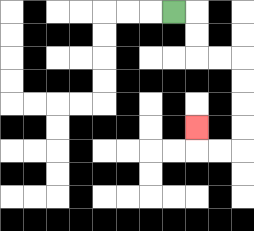{'start': '[7, 0]', 'end': '[8, 5]', 'path_directions': 'R,D,D,R,R,D,D,D,D,L,L,U', 'path_coordinates': '[[7, 0], [8, 0], [8, 1], [8, 2], [9, 2], [10, 2], [10, 3], [10, 4], [10, 5], [10, 6], [9, 6], [8, 6], [8, 5]]'}